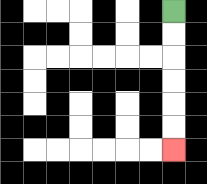{'start': '[7, 0]', 'end': '[7, 6]', 'path_directions': 'D,D,D,D,D,D', 'path_coordinates': '[[7, 0], [7, 1], [7, 2], [7, 3], [7, 4], [7, 5], [7, 6]]'}